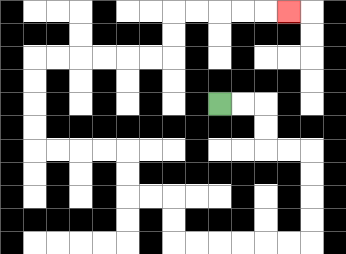{'start': '[9, 4]', 'end': '[12, 0]', 'path_directions': 'R,R,D,D,R,R,D,D,D,D,L,L,L,L,L,L,U,U,L,L,U,U,L,L,L,L,U,U,U,U,R,R,R,R,R,R,U,U,R,R,R,R,R', 'path_coordinates': '[[9, 4], [10, 4], [11, 4], [11, 5], [11, 6], [12, 6], [13, 6], [13, 7], [13, 8], [13, 9], [13, 10], [12, 10], [11, 10], [10, 10], [9, 10], [8, 10], [7, 10], [7, 9], [7, 8], [6, 8], [5, 8], [5, 7], [5, 6], [4, 6], [3, 6], [2, 6], [1, 6], [1, 5], [1, 4], [1, 3], [1, 2], [2, 2], [3, 2], [4, 2], [5, 2], [6, 2], [7, 2], [7, 1], [7, 0], [8, 0], [9, 0], [10, 0], [11, 0], [12, 0]]'}